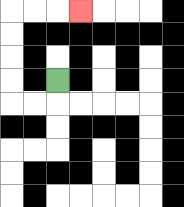{'start': '[2, 3]', 'end': '[3, 0]', 'path_directions': 'D,L,L,U,U,U,U,R,R,R', 'path_coordinates': '[[2, 3], [2, 4], [1, 4], [0, 4], [0, 3], [0, 2], [0, 1], [0, 0], [1, 0], [2, 0], [3, 0]]'}